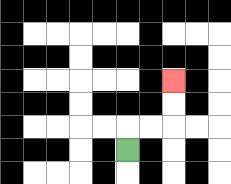{'start': '[5, 6]', 'end': '[7, 3]', 'path_directions': 'U,R,R,U,U', 'path_coordinates': '[[5, 6], [5, 5], [6, 5], [7, 5], [7, 4], [7, 3]]'}